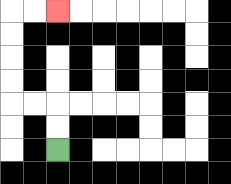{'start': '[2, 6]', 'end': '[2, 0]', 'path_directions': 'U,U,L,L,U,U,U,U,R,R', 'path_coordinates': '[[2, 6], [2, 5], [2, 4], [1, 4], [0, 4], [0, 3], [0, 2], [0, 1], [0, 0], [1, 0], [2, 0]]'}